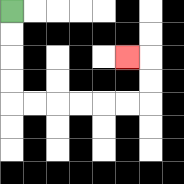{'start': '[0, 0]', 'end': '[5, 2]', 'path_directions': 'D,D,D,D,R,R,R,R,R,R,U,U,L', 'path_coordinates': '[[0, 0], [0, 1], [0, 2], [0, 3], [0, 4], [1, 4], [2, 4], [3, 4], [4, 4], [5, 4], [6, 4], [6, 3], [6, 2], [5, 2]]'}